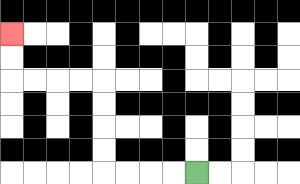{'start': '[8, 7]', 'end': '[0, 1]', 'path_directions': 'L,L,L,L,U,U,U,U,L,L,L,L,U,U', 'path_coordinates': '[[8, 7], [7, 7], [6, 7], [5, 7], [4, 7], [4, 6], [4, 5], [4, 4], [4, 3], [3, 3], [2, 3], [1, 3], [0, 3], [0, 2], [0, 1]]'}